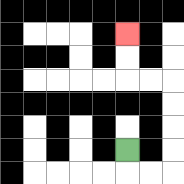{'start': '[5, 6]', 'end': '[5, 1]', 'path_directions': 'D,R,R,U,U,U,U,L,L,U,U', 'path_coordinates': '[[5, 6], [5, 7], [6, 7], [7, 7], [7, 6], [7, 5], [7, 4], [7, 3], [6, 3], [5, 3], [5, 2], [5, 1]]'}